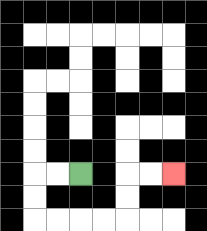{'start': '[3, 7]', 'end': '[7, 7]', 'path_directions': 'L,L,D,D,R,R,R,R,U,U,R,R', 'path_coordinates': '[[3, 7], [2, 7], [1, 7], [1, 8], [1, 9], [2, 9], [3, 9], [4, 9], [5, 9], [5, 8], [5, 7], [6, 7], [7, 7]]'}